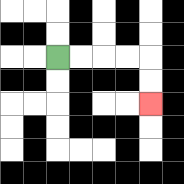{'start': '[2, 2]', 'end': '[6, 4]', 'path_directions': 'R,R,R,R,D,D', 'path_coordinates': '[[2, 2], [3, 2], [4, 2], [5, 2], [6, 2], [6, 3], [6, 4]]'}